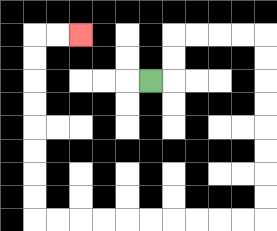{'start': '[6, 3]', 'end': '[3, 1]', 'path_directions': 'R,U,U,R,R,R,R,D,D,D,D,D,D,D,D,L,L,L,L,L,L,L,L,L,L,U,U,U,U,U,U,U,U,R,R', 'path_coordinates': '[[6, 3], [7, 3], [7, 2], [7, 1], [8, 1], [9, 1], [10, 1], [11, 1], [11, 2], [11, 3], [11, 4], [11, 5], [11, 6], [11, 7], [11, 8], [11, 9], [10, 9], [9, 9], [8, 9], [7, 9], [6, 9], [5, 9], [4, 9], [3, 9], [2, 9], [1, 9], [1, 8], [1, 7], [1, 6], [1, 5], [1, 4], [1, 3], [1, 2], [1, 1], [2, 1], [3, 1]]'}